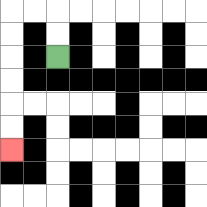{'start': '[2, 2]', 'end': '[0, 6]', 'path_directions': 'U,U,L,L,D,D,D,D,D,D', 'path_coordinates': '[[2, 2], [2, 1], [2, 0], [1, 0], [0, 0], [0, 1], [0, 2], [0, 3], [0, 4], [0, 5], [0, 6]]'}